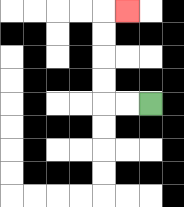{'start': '[6, 4]', 'end': '[5, 0]', 'path_directions': 'L,L,U,U,U,U,R', 'path_coordinates': '[[6, 4], [5, 4], [4, 4], [4, 3], [4, 2], [4, 1], [4, 0], [5, 0]]'}